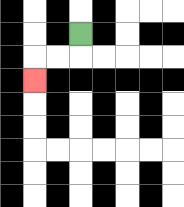{'start': '[3, 1]', 'end': '[1, 3]', 'path_directions': 'D,L,L,D', 'path_coordinates': '[[3, 1], [3, 2], [2, 2], [1, 2], [1, 3]]'}